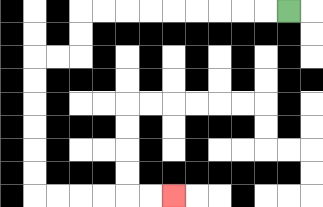{'start': '[12, 0]', 'end': '[7, 8]', 'path_directions': 'L,L,L,L,L,L,L,L,L,D,D,L,L,D,D,D,D,D,D,R,R,R,R,R,R', 'path_coordinates': '[[12, 0], [11, 0], [10, 0], [9, 0], [8, 0], [7, 0], [6, 0], [5, 0], [4, 0], [3, 0], [3, 1], [3, 2], [2, 2], [1, 2], [1, 3], [1, 4], [1, 5], [1, 6], [1, 7], [1, 8], [2, 8], [3, 8], [4, 8], [5, 8], [6, 8], [7, 8]]'}